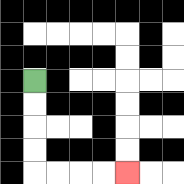{'start': '[1, 3]', 'end': '[5, 7]', 'path_directions': 'D,D,D,D,R,R,R,R', 'path_coordinates': '[[1, 3], [1, 4], [1, 5], [1, 6], [1, 7], [2, 7], [3, 7], [4, 7], [5, 7]]'}